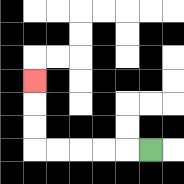{'start': '[6, 6]', 'end': '[1, 3]', 'path_directions': 'L,L,L,L,L,U,U,U', 'path_coordinates': '[[6, 6], [5, 6], [4, 6], [3, 6], [2, 6], [1, 6], [1, 5], [1, 4], [1, 3]]'}